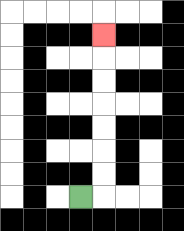{'start': '[3, 8]', 'end': '[4, 1]', 'path_directions': 'R,U,U,U,U,U,U,U', 'path_coordinates': '[[3, 8], [4, 8], [4, 7], [4, 6], [4, 5], [4, 4], [4, 3], [4, 2], [4, 1]]'}